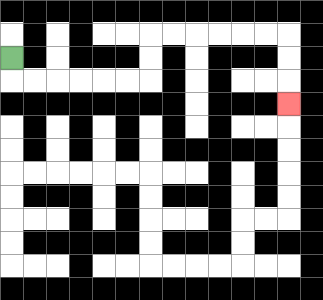{'start': '[0, 2]', 'end': '[12, 4]', 'path_directions': 'D,R,R,R,R,R,R,U,U,R,R,R,R,R,R,D,D,D', 'path_coordinates': '[[0, 2], [0, 3], [1, 3], [2, 3], [3, 3], [4, 3], [5, 3], [6, 3], [6, 2], [6, 1], [7, 1], [8, 1], [9, 1], [10, 1], [11, 1], [12, 1], [12, 2], [12, 3], [12, 4]]'}